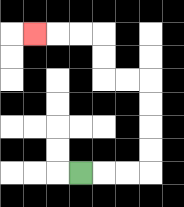{'start': '[3, 7]', 'end': '[1, 1]', 'path_directions': 'R,R,R,U,U,U,U,L,L,U,U,L,L,L', 'path_coordinates': '[[3, 7], [4, 7], [5, 7], [6, 7], [6, 6], [6, 5], [6, 4], [6, 3], [5, 3], [4, 3], [4, 2], [4, 1], [3, 1], [2, 1], [1, 1]]'}